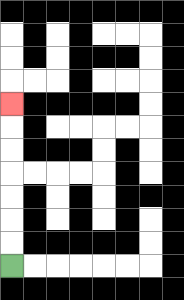{'start': '[0, 11]', 'end': '[0, 4]', 'path_directions': 'U,U,U,U,U,U,U', 'path_coordinates': '[[0, 11], [0, 10], [0, 9], [0, 8], [0, 7], [0, 6], [0, 5], [0, 4]]'}